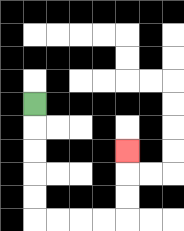{'start': '[1, 4]', 'end': '[5, 6]', 'path_directions': 'D,D,D,D,D,R,R,R,R,U,U,U', 'path_coordinates': '[[1, 4], [1, 5], [1, 6], [1, 7], [1, 8], [1, 9], [2, 9], [3, 9], [4, 9], [5, 9], [5, 8], [5, 7], [5, 6]]'}